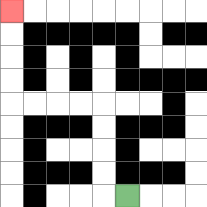{'start': '[5, 8]', 'end': '[0, 0]', 'path_directions': 'L,U,U,U,U,L,L,L,L,U,U,U,U', 'path_coordinates': '[[5, 8], [4, 8], [4, 7], [4, 6], [4, 5], [4, 4], [3, 4], [2, 4], [1, 4], [0, 4], [0, 3], [0, 2], [0, 1], [0, 0]]'}